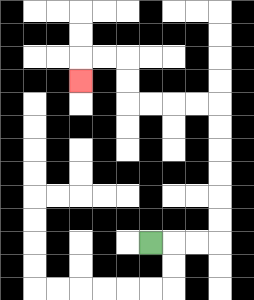{'start': '[6, 10]', 'end': '[3, 3]', 'path_directions': 'R,R,R,U,U,U,U,U,U,L,L,L,L,U,U,L,L,D', 'path_coordinates': '[[6, 10], [7, 10], [8, 10], [9, 10], [9, 9], [9, 8], [9, 7], [9, 6], [9, 5], [9, 4], [8, 4], [7, 4], [6, 4], [5, 4], [5, 3], [5, 2], [4, 2], [3, 2], [3, 3]]'}